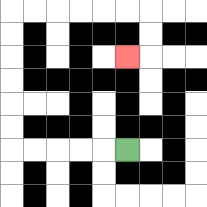{'start': '[5, 6]', 'end': '[5, 2]', 'path_directions': 'L,L,L,L,L,U,U,U,U,U,U,R,R,R,R,R,R,D,D,L', 'path_coordinates': '[[5, 6], [4, 6], [3, 6], [2, 6], [1, 6], [0, 6], [0, 5], [0, 4], [0, 3], [0, 2], [0, 1], [0, 0], [1, 0], [2, 0], [3, 0], [4, 0], [5, 0], [6, 0], [6, 1], [6, 2], [5, 2]]'}